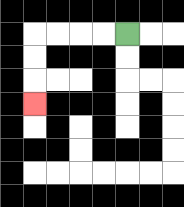{'start': '[5, 1]', 'end': '[1, 4]', 'path_directions': 'L,L,L,L,D,D,D', 'path_coordinates': '[[5, 1], [4, 1], [3, 1], [2, 1], [1, 1], [1, 2], [1, 3], [1, 4]]'}